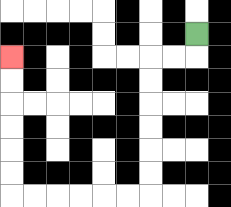{'start': '[8, 1]', 'end': '[0, 2]', 'path_directions': 'D,L,L,D,D,D,D,D,D,L,L,L,L,L,L,U,U,U,U,U,U', 'path_coordinates': '[[8, 1], [8, 2], [7, 2], [6, 2], [6, 3], [6, 4], [6, 5], [6, 6], [6, 7], [6, 8], [5, 8], [4, 8], [3, 8], [2, 8], [1, 8], [0, 8], [0, 7], [0, 6], [0, 5], [0, 4], [0, 3], [0, 2]]'}